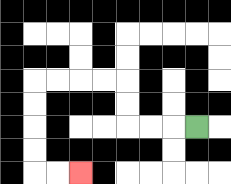{'start': '[8, 5]', 'end': '[3, 7]', 'path_directions': 'L,L,L,U,U,L,L,L,L,D,D,D,D,R,R', 'path_coordinates': '[[8, 5], [7, 5], [6, 5], [5, 5], [5, 4], [5, 3], [4, 3], [3, 3], [2, 3], [1, 3], [1, 4], [1, 5], [1, 6], [1, 7], [2, 7], [3, 7]]'}